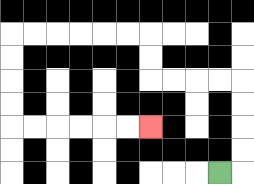{'start': '[9, 7]', 'end': '[6, 5]', 'path_directions': 'R,U,U,U,U,L,L,L,L,U,U,L,L,L,L,L,L,D,D,D,D,R,R,R,R,R,R', 'path_coordinates': '[[9, 7], [10, 7], [10, 6], [10, 5], [10, 4], [10, 3], [9, 3], [8, 3], [7, 3], [6, 3], [6, 2], [6, 1], [5, 1], [4, 1], [3, 1], [2, 1], [1, 1], [0, 1], [0, 2], [0, 3], [0, 4], [0, 5], [1, 5], [2, 5], [3, 5], [4, 5], [5, 5], [6, 5]]'}